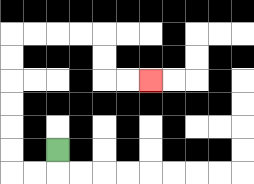{'start': '[2, 6]', 'end': '[6, 3]', 'path_directions': 'D,L,L,U,U,U,U,U,U,R,R,R,R,D,D,R,R', 'path_coordinates': '[[2, 6], [2, 7], [1, 7], [0, 7], [0, 6], [0, 5], [0, 4], [0, 3], [0, 2], [0, 1], [1, 1], [2, 1], [3, 1], [4, 1], [4, 2], [4, 3], [5, 3], [6, 3]]'}